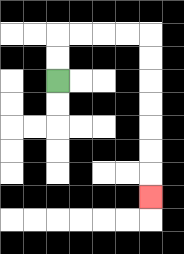{'start': '[2, 3]', 'end': '[6, 8]', 'path_directions': 'U,U,R,R,R,R,D,D,D,D,D,D,D', 'path_coordinates': '[[2, 3], [2, 2], [2, 1], [3, 1], [4, 1], [5, 1], [6, 1], [6, 2], [6, 3], [6, 4], [6, 5], [6, 6], [6, 7], [6, 8]]'}